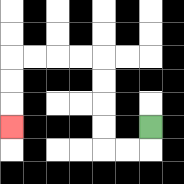{'start': '[6, 5]', 'end': '[0, 5]', 'path_directions': 'D,L,L,U,U,U,U,L,L,L,L,D,D,D', 'path_coordinates': '[[6, 5], [6, 6], [5, 6], [4, 6], [4, 5], [4, 4], [4, 3], [4, 2], [3, 2], [2, 2], [1, 2], [0, 2], [0, 3], [0, 4], [0, 5]]'}